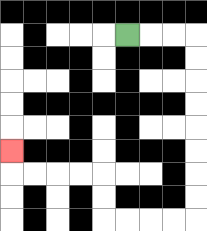{'start': '[5, 1]', 'end': '[0, 6]', 'path_directions': 'R,R,R,D,D,D,D,D,D,D,D,L,L,L,L,U,U,L,L,L,L,U', 'path_coordinates': '[[5, 1], [6, 1], [7, 1], [8, 1], [8, 2], [8, 3], [8, 4], [8, 5], [8, 6], [8, 7], [8, 8], [8, 9], [7, 9], [6, 9], [5, 9], [4, 9], [4, 8], [4, 7], [3, 7], [2, 7], [1, 7], [0, 7], [0, 6]]'}